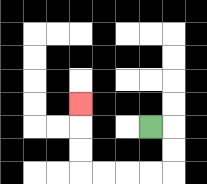{'start': '[6, 5]', 'end': '[3, 4]', 'path_directions': 'R,D,D,L,L,L,L,U,U,U', 'path_coordinates': '[[6, 5], [7, 5], [7, 6], [7, 7], [6, 7], [5, 7], [4, 7], [3, 7], [3, 6], [3, 5], [3, 4]]'}